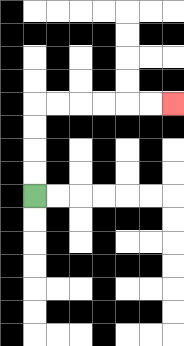{'start': '[1, 8]', 'end': '[7, 4]', 'path_directions': 'U,U,U,U,R,R,R,R,R,R', 'path_coordinates': '[[1, 8], [1, 7], [1, 6], [1, 5], [1, 4], [2, 4], [3, 4], [4, 4], [5, 4], [6, 4], [7, 4]]'}